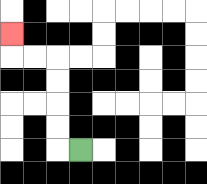{'start': '[3, 6]', 'end': '[0, 1]', 'path_directions': 'L,U,U,U,U,L,L,U', 'path_coordinates': '[[3, 6], [2, 6], [2, 5], [2, 4], [2, 3], [2, 2], [1, 2], [0, 2], [0, 1]]'}